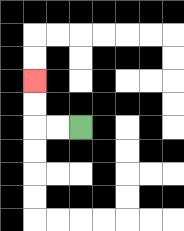{'start': '[3, 5]', 'end': '[1, 3]', 'path_directions': 'L,L,U,U', 'path_coordinates': '[[3, 5], [2, 5], [1, 5], [1, 4], [1, 3]]'}